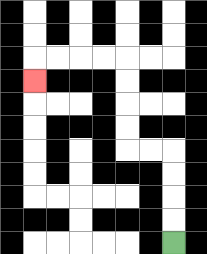{'start': '[7, 10]', 'end': '[1, 3]', 'path_directions': 'U,U,U,U,L,L,U,U,U,U,L,L,L,L,D', 'path_coordinates': '[[7, 10], [7, 9], [7, 8], [7, 7], [7, 6], [6, 6], [5, 6], [5, 5], [5, 4], [5, 3], [5, 2], [4, 2], [3, 2], [2, 2], [1, 2], [1, 3]]'}